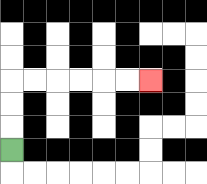{'start': '[0, 6]', 'end': '[6, 3]', 'path_directions': 'U,U,U,R,R,R,R,R,R', 'path_coordinates': '[[0, 6], [0, 5], [0, 4], [0, 3], [1, 3], [2, 3], [3, 3], [4, 3], [5, 3], [6, 3]]'}